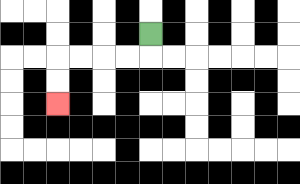{'start': '[6, 1]', 'end': '[2, 4]', 'path_directions': 'D,L,L,L,L,D,D', 'path_coordinates': '[[6, 1], [6, 2], [5, 2], [4, 2], [3, 2], [2, 2], [2, 3], [2, 4]]'}